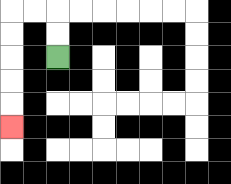{'start': '[2, 2]', 'end': '[0, 5]', 'path_directions': 'U,U,L,L,D,D,D,D,D', 'path_coordinates': '[[2, 2], [2, 1], [2, 0], [1, 0], [0, 0], [0, 1], [0, 2], [0, 3], [0, 4], [0, 5]]'}